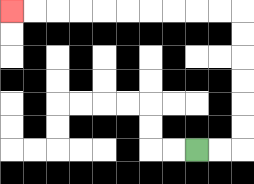{'start': '[8, 6]', 'end': '[0, 0]', 'path_directions': 'R,R,U,U,U,U,U,U,L,L,L,L,L,L,L,L,L,L', 'path_coordinates': '[[8, 6], [9, 6], [10, 6], [10, 5], [10, 4], [10, 3], [10, 2], [10, 1], [10, 0], [9, 0], [8, 0], [7, 0], [6, 0], [5, 0], [4, 0], [3, 0], [2, 0], [1, 0], [0, 0]]'}